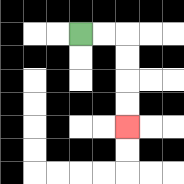{'start': '[3, 1]', 'end': '[5, 5]', 'path_directions': 'R,R,D,D,D,D', 'path_coordinates': '[[3, 1], [4, 1], [5, 1], [5, 2], [5, 3], [5, 4], [5, 5]]'}